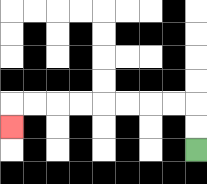{'start': '[8, 6]', 'end': '[0, 5]', 'path_directions': 'U,U,L,L,L,L,L,L,L,L,D', 'path_coordinates': '[[8, 6], [8, 5], [8, 4], [7, 4], [6, 4], [5, 4], [4, 4], [3, 4], [2, 4], [1, 4], [0, 4], [0, 5]]'}